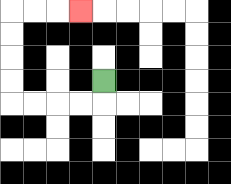{'start': '[4, 3]', 'end': '[3, 0]', 'path_directions': 'D,L,L,L,L,U,U,U,U,R,R,R', 'path_coordinates': '[[4, 3], [4, 4], [3, 4], [2, 4], [1, 4], [0, 4], [0, 3], [0, 2], [0, 1], [0, 0], [1, 0], [2, 0], [3, 0]]'}